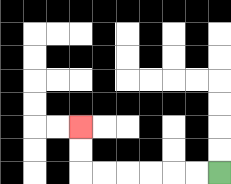{'start': '[9, 7]', 'end': '[3, 5]', 'path_directions': 'L,L,L,L,L,L,U,U', 'path_coordinates': '[[9, 7], [8, 7], [7, 7], [6, 7], [5, 7], [4, 7], [3, 7], [3, 6], [3, 5]]'}